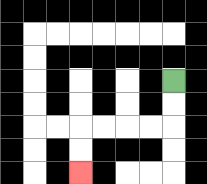{'start': '[7, 3]', 'end': '[3, 7]', 'path_directions': 'D,D,L,L,L,L,D,D', 'path_coordinates': '[[7, 3], [7, 4], [7, 5], [6, 5], [5, 5], [4, 5], [3, 5], [3, 6], [3, 7]]'}